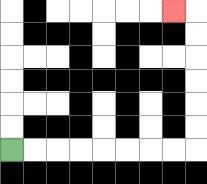{'start': '[0, 6]', 'end': '[7, 0]', 'path_directions': 'R,R,R,R,R,R,R,R,U,U,U,U,U,U,L', 'path_coordinates': '[[0, 6], [1, 6], [2, 6], [3, 6], [4, 6], [5, 6], [6, 6], [7, 6], [8, 6], [8, 5], [8, 4], [8, 3], [8, 2], [8, 1], [8, 0], [7, 0]]'}